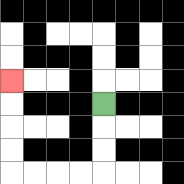{'start': '[4, 4]', 'end': '[0, 3]', 'path_directions': 'D,D,D,L,L,L,L,U,U,U,U', 'path_coordinates': '[[4, 4], [4, 5], [4, 6], [4, 7], [3, 7], [2, 7], [1, 7], [0, 7], [0, 6], [0, 5], [0, 4], [0, 3]]'}